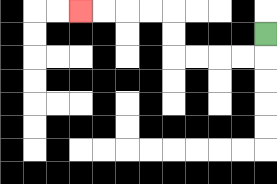{'start': '[11, 1]', 'end': '[3, 0]', 'path_directions': 'D,L,L,L,L,U,U,L,L,L,L', 'path_coordinates': '[[11, 1], [11, 2], [10, 2], [9, 2], [8, 2], [7, 2], [7, 1], [7, 0], [6, 0], [5, 0], [4, 0], [3, 0]]'}